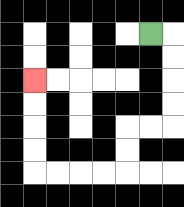{'start': '[6, 1]', 'end': '[1, 3]', 'path_directions': 'R,D,D,D,D,L,L,D,D,L,L,L,L,U,U,U,U', 'path_coordinates': '[[6, 1], [7, 1], [7, 2], [7, 3], [7, 4], [7, 5], [6, 5], [5, 5], [5, 6], [5, 7], [4, 7], [3, 7], [2, 7], [1, 7], [1, 6], [1, 5], [1, 4], [1, 3]]'}